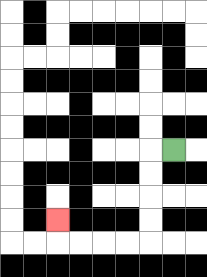{'start': '[7, 6]', 'end': '[2, 9]', 'path_directions': 'L,D,D,D,D,L,L,L,L,U', 'path_coordinates': '[[7, 6], [6, 6], [6, 7], [6, 8], [6, 9], [6, 10], [5, 10], [4, 10], [3, 10], [2, 10], [2, 9]]'}